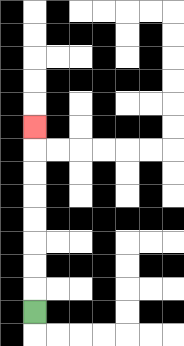{'start': '[1, 13]', 'end': '[1, 5]', 'path_directions': 'U,U,U,U,U,U,U,U', 'path_coordinates': '[[1, 13], [1, 12], [1, 11], [1, 10], [1, 9], [1, 8], [1, 7], [1, 6], [1, 5]]'}